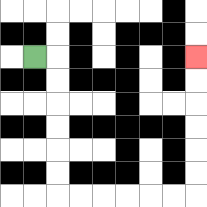{'start': '[1, 2]', 'end': '[8, 2]', 'path_directions': 'R,D,D,D,D,D,D,R,R,R,R,R,R,U,U,U,U,U,U', 'path_coordinates': '[[1, 2], [2, 2], [2, 3], [2, 4], [2, 5], [2, 6], [2, 7], [2, 8], [3, 8], [4, 8], [5, 8], [6, 8], [7, 8], [8, 8], [8, 7], [8, 6], [8, 5], [8, 4], [8, 3], [8, 2]]'}